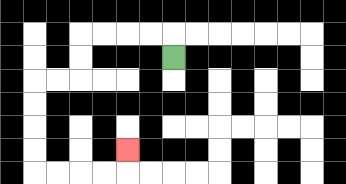{'start': '[7, 2]', 'end': '[5, 6]', 'path_directions': 'U,L,L,L,L,D,D,L,L,D,D,D,D,R,R,R,R,U', 'path_coordinates': '[[7, 2], [7, 1], [6, 1], [5, 1], [4, 1], [3, 1], [3, 2], [3, 3], [2, 3], [1, 3], [1, 4], [1, 5], [1, 6], [1, 7], [2, 7], [3, 7], [4, 7], [5, 7], [5, 6]]'}